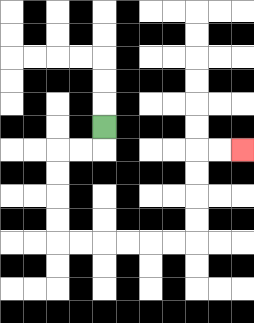{'start': '[4, 5]', 'end': '[10, 6]', 'path_directions': 'D,L,L,D,D,D,D,R,R,R,R,R,R,U,U,U,U,R,R', 'path_coordinates': '[[4, 5], [4, 6], [3, 6], [2, 6], [2, 7], [2, 8], [2, 9], [2, 10], [3, 10], [4, 10], [5, 10], [6, 10], [7, 10], [8, 10], [8, 9], [8, 8], [8, 7], [8, 6], [9, 6], [10, 6]]'}